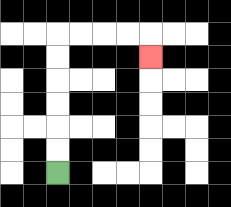{'start': '[2, 7]', 'end': '[6, 2]', 'path_directions': 'U,U,U,U,U,U,R,R,R,R,D', 'path_coordinates': '[[2, 7], [2, 6], [2, 5], [2, 4], [2, 3], [2, 2], [2, 1], [3, 1], [4, 1], [5, 1], [6, 1], [6, 2]]'}